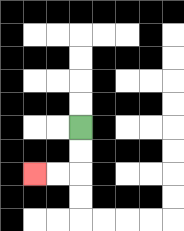{'start': '[3, 5]', 'end': '[1, 7]', 'path_directions': 'D,D,L,L', 'path_coordinates': '[[3, 5], [3, 6], [3, 7], [2, 7], [1, 7]]'}